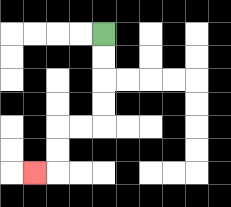{'start': '[4, 1]', 'end': '[1, 7]', 'path_directions': 'D,D,D,D,L,L,D,D,L', 'path_coordinates': '[[4, 1], [4, 2], [4, 3], [4, 4], [4, 5], [3, 5], [2, 5], [2, 6], [2, 7], [1, 7]]'}